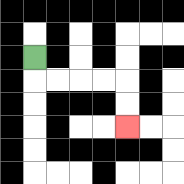{'start': '[1, 2]', 'end': '[5, 5]', 'path_directions': 'D,R,R,R,R,D,D', 'path_coordinates': '[[1, 2], [1, 3], [2, 3], [3, 3], [4, 3], [5, 3], [5, 4], [5, 5]]'}